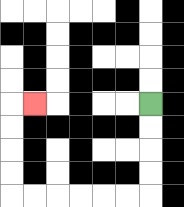{'start': '[6, 4]', 'end': '[1, 4]', 'path_directions': 'D,D,D,D,L,L,L,L,L,L,U,U,U,U,R', 'path_coordinates': '[[6, 4], [6, 5], [6, 6], [6, 7], [6, 8], [5, 8], [4, 8], [3, 8], [2, 8], [1, 8], [0, 8], [0, 7], [0, 6], [0, 5], [0, 4], [1, 4]]'}